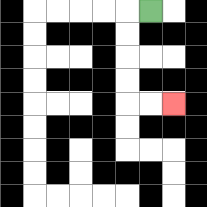{'start': '[6, 0]', 'end': '[7, 4]', 'path_directions': 'L,D,D,D,D,R,R', 'path_coordinates': '[[6, 0], [5, 0], [5, 1], [5, 2], [5, 3], [5, 4], [6, 4], [7, 4]]'}